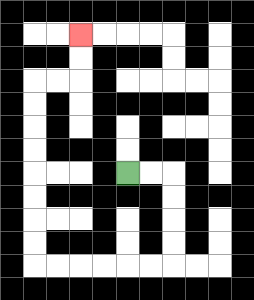{'start': '[5, 7]', 'end': '[3, 1]', 'path_directions': 'R,R,D,D,D,D,L,L,L,L,L,L,U,U,U,U,U,U,U,U,R,R,U,U', 'path_coordinates': '[[5, 7], [6, 7], [7, 7], [7, 8], [7, 9], [7, 10], [7, 11], [6, 11], [5, 11], [4, 11], [3, 11], [2, 11], [1, 11], [1, 10], [1, 9], [1, 8], [1, 7], [1, 6], [1, 5], [1, 4], [1, 3], [2, 3], [3, 3], [3, 2], [3, 1]]'}